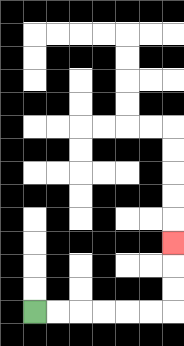{'start': '[1, 13]', 'end': '[7, 10]', 'path_directions': 'R,R,R,R,R,R,U,U,U', 'path_coordinates': '[[1, 13], [2, 13], [3, 13], [4, 13], [5, 13], [6, 13], [7, 13], [7, 12], [7, 11], [7, 10]]'}